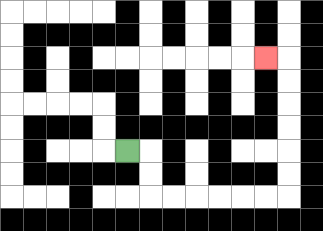{'start': '[5, 6]', 'end': '[11, 2]', 'path_directions': 'R,D,D,R,R,R,R,R,R,U,U,U,U,U,U,L', 'path_coordinates': '[[5, 6], [6, 6], [6, 7], [6, 8], [7, 8], [8, 8], [9, 8], [10, 8], [11, 8], [12, 8], [12, 7], [12, 6], [12, 5], [12, 4], [12, 3], [12, 2], [11, 2]]'}